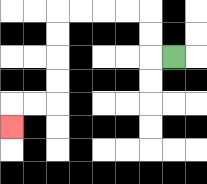{'start': '[7, 2]', 'end': '[0, 5]', 'path_directions': 'L,U,U,L,L,L,L,D,D,D,D,L,L,D', 'path_coordinates': '[[7, 2], [6, 2], [6, 1], [6, 0], [5, 0], [4, 0], [3, 0], [2, 0], [2, 1], [2, 2], [2, 3], [2, 4], [1, 4], [0, 4], [0, 5]]'}